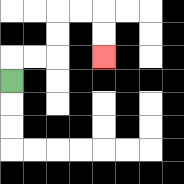{'start': '[0, 3]', 'end': '[4, 2]', 'path_directions': 'U,R,R,U,U,R,R,D,D', 'path_coordinates': '[[0, 3], [0, 2], [1, 2], [2, 2], [2, 1], [2, 0], [3, 0], [4, 0], [4, 1], [4, 2]]'}